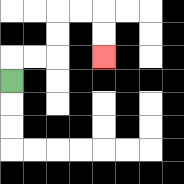{'start': '[0, 3]', 'end': '[4, 2]', 'path_directions': 'U,R,R,U,U,R,R,D,D', 'path_coordinates': '[[0, 3], [0, 2], [1, 2], [2, 2], [2, 1], [2, 0], [3, 0], [4, 0], [4, 1], [4, 2]]'}